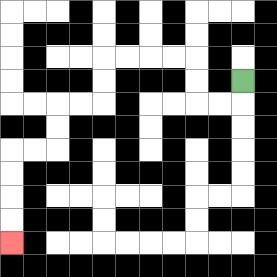{'start': '[10, 3]', 'end': '[0, 10]', 'path_directions': 'D,L,L,U,U,L,L,L,L,D,D,L,L,D,D,L,L,D,D,D,D', 'path_coordinates': '[[10, 3], [10, 4], [9, 4], [8, 4], [8, 3], [8, 2], [7, 2], [6, 2], [5, 2], [4, 2], [4, 3], [4, 4], [3, 4], [2, 4], [2, 5], [2, 6], [1, 6], [0, 6], [0, 7], [0, 8], [0, 9], [0, 10]]'}